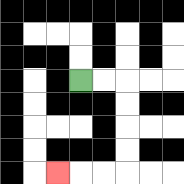{'start': '[3, 3]', 'end': '[2, 7]', 'path_directions': 'R,R,D,D,D,D,L,L,L', 'path_coordinates': '[[3, 3], [4, 3], [5, 3], [5, 4], [5, 5], [5, 6], [5, 7], [4, 7], [3, 7], [2, 7]]'}